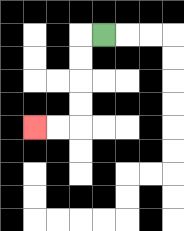{'start': '[4, 1]', 'end': '[1, 5]', 'path_directions': 'L,D,D,D,D,L,L', 'path_coordinates': '[[4, 1], [3, 1], [3, 2], [3, 3], [3, 4], [3, 5], [2, 5], [1, 5]]'}